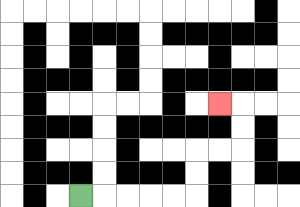{'start': '[3, 8]', 'end': '[9, 4]', 'path_directions': 'R,R,R,R,R,U,U,R,R,U,U,L', 'path_coordinates': '[[3, 8], [4, 8], [5, 8], [6, 8], [7, 8], [8, 8], [8, 7], [8, 6], [9, 6], [10, 6], [10, 5], [10, 4], [9, 4]]'}